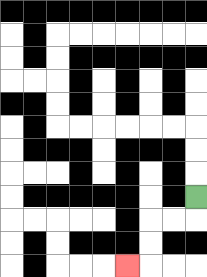{'start': '[8, 8]', 'end': '[5, 11]', 'path_directions': 'D,L,L,D,D,L', 'path_coordinates': '[[8, 8], [8, 9], [7, 9], [6, 9], [6, 10], [6, 11], [5, 11]]'}